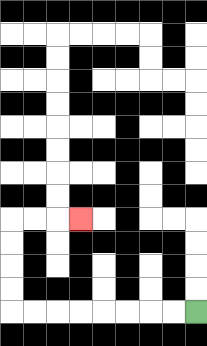{'start': '[8, 13]', 'end': '[3, 9]', 'path_directions': 'L,L,L,L,L,L,L,L,U,U,U,U,R,R,R', 'path_coordinates': '[[8, 13], [7, 13], [6, 13], [5, 13], [4, 13], [3, 13], [2, 13], [1, 13], [0, 13], [0, 12], [0, 11], [0, 10], [0, 9], [1, 9], [2, 9], [3, 9]]'}